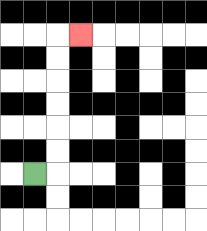{'start': '[1, 7]', 'end': '[3, 1]', 'path_directions': 'R,U,U,U,U,U,U,R', 'path_coordinates': '[[1, 7], [2, 7], [2, 6], [2, 5], [2, 4], [2, 3], [2, 2], [2, 1], [3, 1]]'}